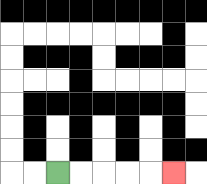{'start': '[2, 7]', 'end': '[7, 7]', 'path_directions': 'R,R,R,R,R', 'path_coordinates': '[[2, 7], [3, 7], [4, 7], [5, 7], [6, 7], [7, 7]]'}